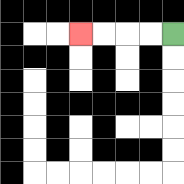{'start': '[7, 1]', 'end': '[3, 1]', 'path_directions': 'L,L,L,L', 'path_coordinates': '[[7, 1], [6, 1], [5, 1], [4, 1], [3, 1]]'}